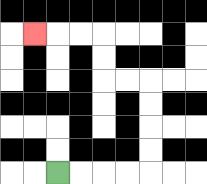{'start': '[2, 7]', 'end': '[1, 1]', 'path_directions': 'R,R,R,R,U,U,U,U,L,L,U,U,L,L,L', 'path_coordinates': '[[2, 7], [3, 7], [4, 7], [5, 7], [6, 7], [6, 6], [6, 5], [6, 4], [6, 3], [5, 3], [4, 3], [4, 2], [4, 1], [3, 1], [2, 1], [1, 1]]'}